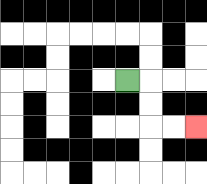{'start': '[5, 3]', 'end': '[8, 5]', 'path_directions': 'R,D,D,R,R', 'path_coordinates': '[[5, 3], [6, 3], [6, 4], [6, 5], [7, 5], [8, 5]]'}